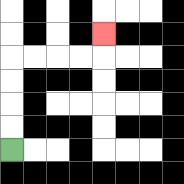{'start': '[0, 6]', 'end': '[4, 1]', 'path_directions': 'U,U,U,U,R,R,R,R,U', 'path_coordinates': '[[0, 6], [0, 5], [0, 4], [0, 3], [0, 2], [1, 2], [2, 2], [3, 2], [4, 2], [4, 1]]'}